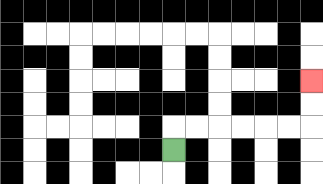{'start': '[7, 6]', 'end': '[13, 3]', 'path_directions': 'U,R,R,R,R,R,R,U,U', 'path_coordinates': '[[7, 6], [7, 5], [8, 5], [9, 5], [10, 5], [11, 5], [12, 5], [13, 5], [13, 4], [13, 3]]'}